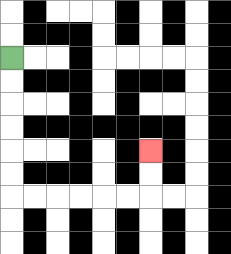{'start': '[0, 2]', 'end': '[6, 6]', 'path_directions': 'D,D,D,D,D,D,R,R,R,R,R,R,U,U', 'path_coordinates': '[[0, 2], [0, 3], [0, 4], [0, 5], [0, 6], [0, 7], [0, 8], [1, 8], [2, 8], [3, 8], [4, 8], [5, 8], [6, 8], [6, 7], [6, 6]]'}